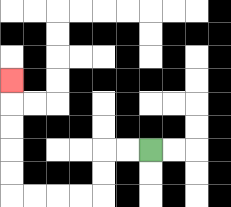{'start': '[6, 6]', 'end': '[0, 3]', 'path_directions': 'L,L,D,D,L,L,L,L,U,U,U,U,U', 'path_coordinates': '[[6, 6], [5, 6], [4, 6], [4, 7], [4, 8], [3, 8], [2, 8], [1, 8], [0, 8], [0, 7], [0, 6], [0, 5], [0, 4], [0, 3]]'}